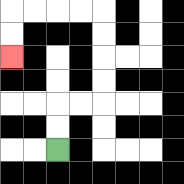{'start': '[2, 6]', 'end': '[0, 2]', 'path_directions': 'U,U,R,R,U,U,U,U,L,L,L,L,D,D', 'path_coordinates': '[[2, 6], [2, 5], [2, 4], [3, 4], [4, 4], [4, 3], [4, 2], [4, 1], [4, 0], [3, 0], [2, 0], [1, 0], [0, 0], [0, 1], [0, 2]]'}